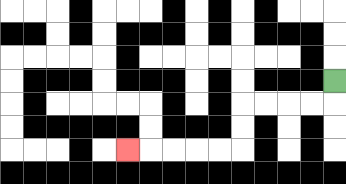{'start': '[14, 3]', 'end': '[5, 6]', 'path_directions': 'D,L,L,L,L,D,D,L,L,L,L,L', 'path_coordinates': '[[14, 3], [14, 4], [13, 4], [12, 4], [11, 4], [10, 4], [10, 5], [10, 6], [9, 6], [8, 6], [7, 6], [6, 6], [5, 6]]'}